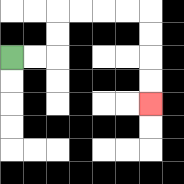{'start': '[0, 2]', 'end': '[6, 4]', 'path_directions': 'R,R,U,U,R,R,R,R,D,D,D,D', 'path_coordinates': '[[0, 2], [1, 2], [2, 2], [2, 1], [2, 0], [3, 0], [4, 0], [5, 0], [6, 0], [6, 1], [6, 2], [6, 3], [6, 4]]'}